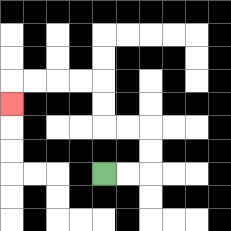{'start': '[4, 7]', 'end': '[0, 4]', 'path_directions': 'R,R,U,U,L,L,U,U,L,L,L,L,D', 'path_coordinates': '[[4, 7], [5, 7], [6, 7], [6, 6], [6, 5], [5, 5], [4, 5], [4, 4], [4, 3], [3, 3], [2, 3], [1, 3], [0, 3], [0, 4]]'}